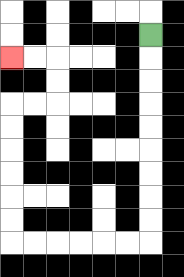{'start': '[6, 1]', 'end': '[0, 2]', 'path_directions': 'D,D,D,D,D,D,D,D,D,L,L,L,L,L,L,U,U,U,U,U,U,R,R,U,U,L,L', 'path_coordinates': '[[6, 1], [6, 2], [6, 3], [6, 4], [6, 5], [6, 6], [6, 7], [6, 8], [6, 9], [6, 10], [5, 10], [4, 10], [3, 10], [2, 10], [1, 10], [0, 10], [0, 9], [0, 8], [0, 7], [0, 6], [0, 5], [0, 4], [1, 4], [2, 4], [2, 3], [2, 2], [1, 2], [0, 2]]'}